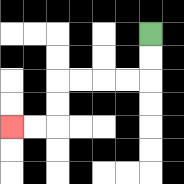{'start': '[6, 1]', 'end': '[0, 5]', 'path_directions': 'D,D,L,L,L,L,D,D,L,L', 'path_coordinates': '[[6, 1], [6, 2], [6, 3], [5, 3], [4, 3], [3, 3], [2, 3], [2, 4], [2, 5], [1, 5], [0, 5]]'}